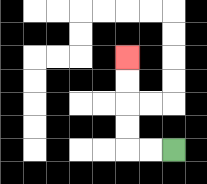{'start': '[7, 6]', 'end': '[5, 2]', 'path_directions': 'L,L,U,U,U,U', 'path_coordinates': '[[7, 6], [6, 6], [5, 6], [5, 5], [5, 4], [5, 3], [5, 2]]'}